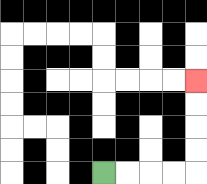{'start': '[4, 7]', 'end': '[8, 3]', 'path_directions': 'R,R,R,R,U,U,U,U', 'path_coordinates': '[[4, 7], [5, 7], [6, 7], [7, 7], [8, 7], [8, 6], [8, 5], [8, 4], [8, 3]]'}